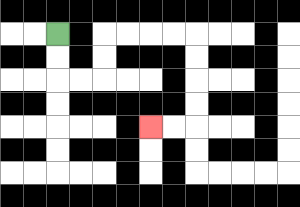{'start': '[2, 1]', 'end': '[6, 5]', 'path_directions': 'D,D,R,R,U,U,R,R,R,R,D,D,D,D,L,L', 'path_coordinates': '[[2, 1], [2, 2], [2, 3], [3, 3], [4, 3], [4, 2], [4, 1], [5, 1], [6, 1], [7, 1], [8, 1], [8, 2], [8, 3], [8, 4], [8, 5], [7, 5], [6, 5]]'}